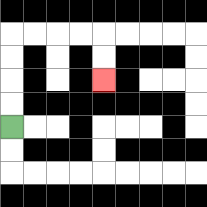{'start': '[0, 5]', 'end': '[4, 3]', 'path_directions': 'U,U,U,U,R,R,R,R,D,D', 'path_coordinates': '[[0, 5], [0, 4], [0, 3], [0, 2], [0, 1], [1, 1], [2, 1], [3, 1], [4, 1], [4, 2], [4, 3]]'}